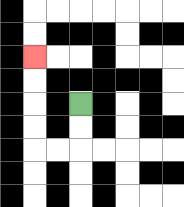{'start': '[3, 4]', 'end': '[1, 2]', 'path_directions': 'D,D,L,L,U,U,U,U', 'path_coordinates': '[[3, 4], [3, 5], [3, 6], [2, 6], [1, 6], [1, 5], [1, 4], [1, 3], [1, 2]]'}